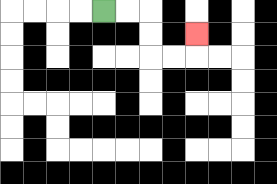{'start': '[4, 0]', 'end': '[8, 1]', 'path_directions': 'R,R,D,D,R,R,U', 'path_coordinates': '[[4, 0], [5, 0], [6, 0], [6, 1], [6, 2], [7, 2], [8, 2], [8, 1]]'}